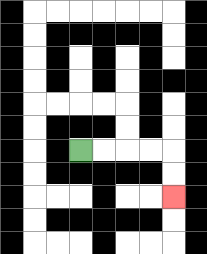{'start': '[3, 6]', 'end': '[7, 8]', 'path_directions': 'R,R,R,R,D,D', 'path_coordinates': '[[3, 6], [4, 6], [5, 6], [6, 6], [7, 6], [7, 7], [7, 8]]'}